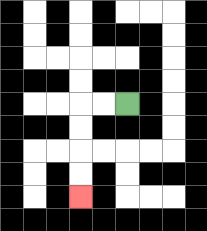{'start': '[5, 4]', 'end': '[3, 8]', 'path_directions': 'L,L,D,D,D,D', 'path_coordinates': '[[5, 4], [4, 4], [3, 4], [3, 5], [3, 6], [3, 7], [3, 8]]'}